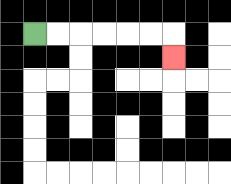{'start': '[1, 1]', 'end': '[7, 2]', 'path_directions': 'R,R,R,R,R,R,D', 'path_coordinates': '[[1, 1], [2, 1], [3, 1], [4, 1], [5, 1], [6, 1], [7, 1], [7, 2]]'}